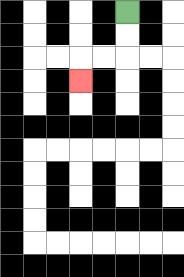{'start': '[5, 0]', 'end': '[3, 3]', 'path_directions': 'D,D,L,L,D', 'path_coordinates': '[[5, 0], [5, 1], [5, 2], [4, 2], [3, 2], [3, 3]]'}